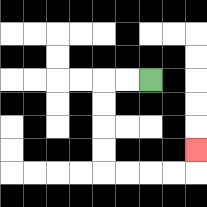{'start': '[6, 3]', 'end': '[8, 6]', 'path_directions': 'L,L,D,D,D,D,R,R,R,R,U', 'path_coordinates': '[[6, 3], [5, 3], [4, 3], [4, 4], [4, 5], [4, 6], [4, 7], [5, 7], [6, 7], [7, 7], [8, 7], [8, 6]]'}